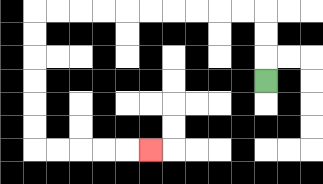{'start': '[11, 3]', 'end': '[6, 6]', 'path_directions': 'U,U,U,L,L,L,L,L,L,L,L,L,L,D,D,D,D,D,D,R,R,R,R,R', 'path_coordinates': '[[11, 3], [11, 2], [11, 1], [11, 0], [10, 0], [9, 0], [8, 0], [7, 0], [6, 0], [5, 0], [4, 0], [3, 0], [2, 0], [1, 0], [1, 1], [1, 2], [1, 3], [1, 4], [1, 5], [1, 6], [2, 6], [3, 6], [4, 6], [5, 6], [6, 6]]'}